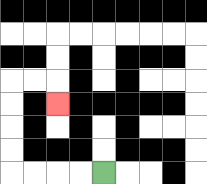{'start': '[4, 7]', 'end': '[2, 4]', 'path_directions': 'L,L,L,L,U,U,U,U,R,R,D', 'path_coordinates': '[[4, 7], [3, 7], [2, 7], [1, 7], [0, 7], [0, 6], [0, 5], [0, 4], [0, 3], [1, 3], [2, 3], [2, 4]]'}